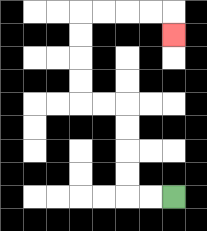{'start': '[7, 8]', 'end': '[7, 1]', 'path_directions': 'L,L,U,U,U,U,L,L,U,U,U,U,R,R,R,R,D', 'path_coordinates': '[[7, 8], [6, 8], [5, 8], [5, 7], [5, 6], [5, 5], [5, 4], [4, 4], [3, 4], [3, 3], [3, 2], [3, 1], [3, 0], [4, 0], [5, 0], [6, 0], [7, 0], [7, 1]]'}